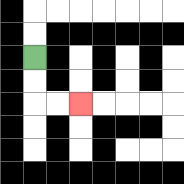{'start': '[1, 2]', 'end': '[3, 4]', 'path_directions': 'D,D,R,R', 'path_coordinates': '[[1, 2], [1, 3], [1, 4], [2, 4], [3, 4]]'}